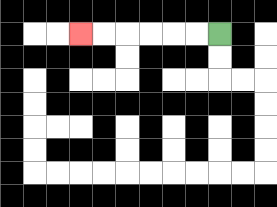{'start': '[9, 1]', 'end': '[3, 1]', 'path_directions': 'L,L,L,L,L,L', 'path_coordinates': '[[9, 1], [8, 1], [7, 1], [6, 1], [5, 1], [4, 1], [3, 1]]'}